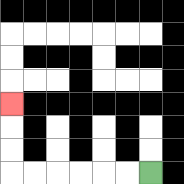{'start': '[6, 7]', 'end': '[0, 4]', 'path_directions': 'L,L,L,L,L,L,U,U,U', 'path_coordinates': '[[6, 7], [5, 7], [4, 7], [3, 7], [2, 7], [1, 7], [0, 7], [0, 6], [0, 5], [0, 4]]'}